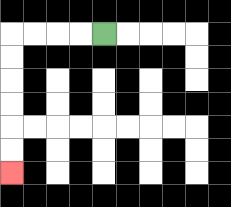{'start': '[4, 1]', 'end': '[0, 7]', 'path_directions': 'L,L,L,L,D,D,D,D,D,D', 'path_coordinates': '[[4, 1], [3, 1], [2, 1], [1, 1], [0, 1], [0, 2], [0, 3], [0, 4], [0, 5], [0, 6], [0, 7]]'}